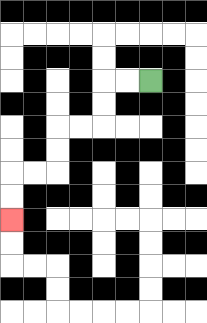{'start': '[6, 3]', 'end': '[0, 9]', 'path_directions': 'L,L,D,D,L,L,D,D,L,L,D,D', 'path_coordinates': '[[6, 3], [5, 3], [4, 3], [4, 4], [4, 5], [3, 5], [2, 5], [2, 6], [2, 7], [1, 7], [0, 7], [0, 8], [0, 9]]'}